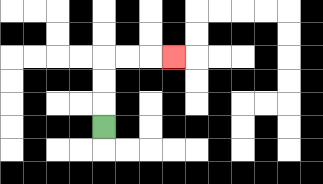{'start': '[4, 5]', 'end': '[7, 2]', 'path_directions': 'U,U,U,R,R,R', 'path_coordinates': '[[4, 5], [4, 4], [4, 3], [4, 2], [5, 2], [6, 2], [7, 2]]'}